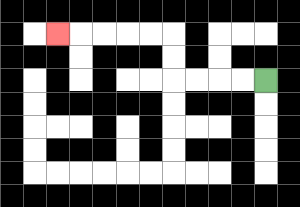{'start': '[11, 3]', 'end': '[2, 1]', 'path_directions': 'L,L,L,L,U,U,L,L,L,L,L', 'path_coordinates': '[[11, 3], [10, 3], [9, 3], [8, 3], [7, 3], [7, 2], [7, 1], [6, 1], [5, 1], [4, 1], [3, 1], [2, 1]]'}